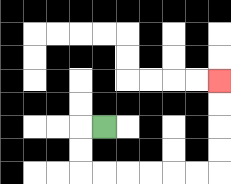{'start': '[4, 5]', 'end': '[9, 3]', 'path_directions': 'L,D,D,R,R,R,R,R,R,U,U,U,U', 'path_coordinates': '[[4, 5], [3, 5], [3, 6], [3, 7], [4, 7], [5, 7], [6, 7], [7, 7], [8, 7], [9, 7], [9, 6], [9, 5], [9, 4], [9, 3]]'}